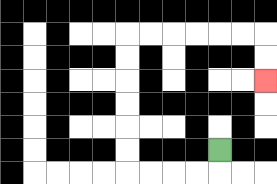{'start': '[9, 6]', 'end': '[11, 3]', 'path_directions': 'D,L,L,L,L,U,U,U,U,U,U,R,R,R,R,R,R,D,D', 'path_coordinates': '[[9, 6], [9, 7], [8, 7], [7, 7], [6, 7], [5, 7], [5, 6], [5, 5], [5, 4], [5, 3], [5, 2], [5, 1], [6, 1], [7, 1], [8, 1], [9, 1], [10, 1], [11, 1], [11, 2], [11, 3]]'}